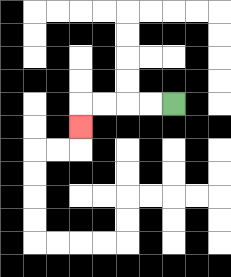{'start': '[7, 4]', 'end': '[3, 5]', 'path_directions': 'L,L,L,L,D', 'path_coordinates': '[[7, 4], [6, 4], [5, 4], [4, 4], [3, 4], [3, 5]]'}